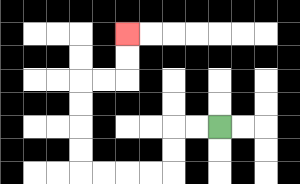{'start': '[9, 5]', 'end': '[5, 1]', 'path_directions': 'L,L,D,D,L,L,L,L,U,U,U,U,R,R,U,U', 'path_coordinates': '[[9, 5], [8, 5], [7, 5], [7, 6], [7, 7], [6, 7], [5, 7], [4, 7], [3, 7], [3, 6], [3, 5], [3, 4], [3, 3], [4, 3], [5, 3], [5, 2], [5, 1]]'}